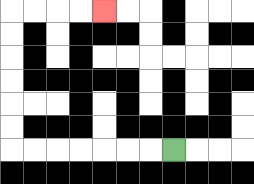{'start': '[7, 6]', 'end': '[4, 0]', 'path_directions': 'L,L,L,L,L,L,L,U,U,U,U,U,U,R,R,R,R', 'path_coordinates': '[[7, 6], [6, 6], [5, 6], [4, 6], [3, 6], [2, 6], [1, 6], [0, 6], [0, 5], [0, 4], [0, 3], [0, 2], [0, 1], [0, 0], [1, 0], [2, 0], [3, 0], [4, 0]]'}